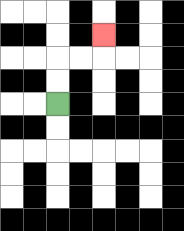{'start': '[2, 4]', 'end': '[4, 1]', 'path_directions': 'U,U,R,R,U', 'path_coordinates': '[[2, 4], [2, 3], [2, 2], [3, 2], [4, 2], [4, 1]]'}